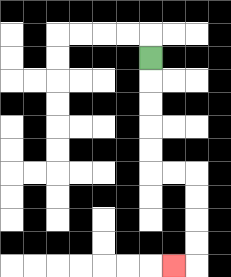{'start': '[6, 2]', 'end': '[7, 11]', 'path_directions': 'D,D,D,D,D,R,R,D,D,D,D,L', 'path_coordinates': '[[6, 2], [6, 3], [6, 4], [6, 5], [6, 6], [6, 7], [7, 7], [8, 7], [8, 8], [8, 9], [8, 10], [8, 11], [7, 11]]'}